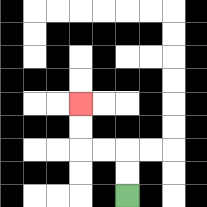{'start': '[5, 8]', 'end': '[3, 4]', 'path_directions': 'U,U,L,L,U,U', 'path_coordinates': '[[5, 8], [5, 7], [5, 6], [4, 6], [3, 6], [3, 5], [3, 4]]'}